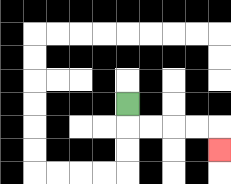{'start': '[5, 4]', 'end': '[9, 6]', 'path_directions': 'D,R,R,R,R,D', 'path_coordinates': '[[5, 4], [5, 5], [6, 5], [7, 5], [8, 5], [9, 5], [9, 6]]'}